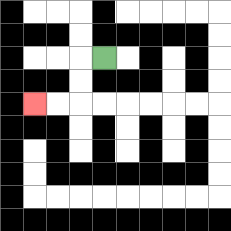{'start': '[4, 2]', 'end': '[1, 4]', 'path_directions': 'L,D,D,L,L', 'path_coordinates': '[[4, 2], [3, 2], [3, 3], [3, 4], [2, 4], [1, 4]]'}